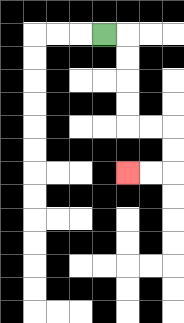{'start': '[4, 1]', 'end': '[5, 7]', 'path_directions': 'R,D,D,D,D,R,R,D,D,L,L', 'path_coordinates': '[[4, 1], [5, 1], [5, 2], [5, 3], [5, 4], [5, 5], [6, 5], [7, 5], [7, 6], [7, 7], [6, 7], [5, 7]]'}